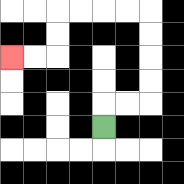{'start': '[4, 5]', 'end': '[0, 2]', 'path_directions': 'U,R,R,U,U,U,U,L,L,L,L,D,D,L,L', 'path_coordinates': '[[4, 5], [4, 4], [5, 4], [6, 4], [6, 3], [6, 2], [6, 1], [6, 0], [5, 0], [4, 0], [3, 0], [2, 0], [2, 1], [2, 2], [1, 2], [0, 2]]'}